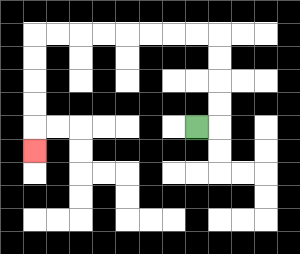{'start': '[8, 5]', 'end': '[1, 6]', 'path_directions': 'R,U,U,U,U,L,L,L,L,L,L,L,L,D,D,D,D,D', 'path_coordinates': '[[8, 5], [9, 5], [9, 4], [9, 3], [9, 2], [9, 1], [8, 1], [7, 1], [6, 1], [5, 1], [4, 1], [3, 1], [2, 1], [1, 1], [1, 2], [1, 3], [1, 4], [1, 5], [1, 6]]'}